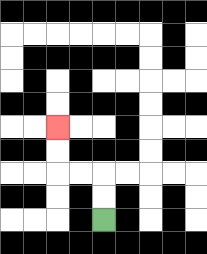{'start': '[4, 9]', 'end': '[2, 5]', 'path_directions': 'U,U,L,L,U,U', 'path_coordinates': '[[4, 9], [4, 8], [4, 7], [3, 7], [2, 7], [2, 6], [2, 5]]'}